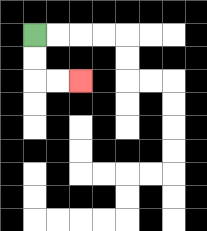{'start': '[1, 1]', 'end': '[3, 3]', 'path_directions': 'D,D,R,R', 'path_coordinates': '[[1, 1], [1, 2], [1, 3], [2, 3], [3, 3]]'}